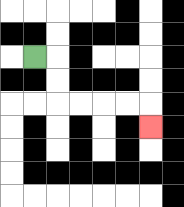{'start': '[1, 2]', 'end': '[6, 5]', 'path_directions': 'R,D,D,R,R,R,R,D', 'path_coordinates': '[[1, 2], [2, 2], [2, 3], [2, 4], [3, 4], [4, 4], [5, 4], [6, 4], [6, 5]]'}